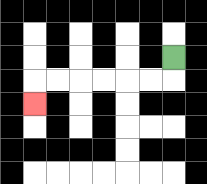{'start': '[7, 2]', 'end': '[1, 4]', 'path_directions': 'D,L,L,L,L,L,L,D', 'path_coordinates': '[[7, 2], [7, 3], [6, 3], [5, 3], [4, 3], [3, 3], [2, 3], [1, 3], [1, 4]]'}